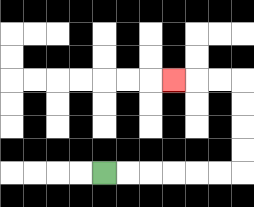{'start': '[4, 7]', 'end': '[7, 3]', 'path_directions': 'R,R,R,R,R,R,U,U,U,U,L,L,L', 'path_coordinates': '[[4, 7], [5, 7], [6, 7], [7, 7], [8, 7], [9, 7], [10, 7], [10, 6], [10, 5], [10, 4], [10, 3], [9, 3], [8, 3], [7, 3]]'}